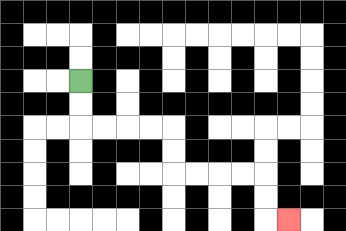{'start': '[3, 3]', 'end': '[12, 9]', 'path_directions': 'D,D,R,R,R,R,D,D,R,R,R,R,D,D,R', 'path_coordinates': '[[3, 3], [3, 4], [3, 5], [4, 5], [5, 5], [6, 5], [7, 5], [7, 6], [7, 7], [8, 7], [9, 7], [10, 7], [11, 7], [11, 8], [11, 9], [12, 9]]'}